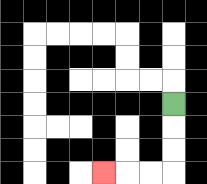{'start': '[7, 4]', 'end': '[4, 7]', 'path_directions': 'D,D,D,L,L,L', 'path_coordinates': '[[7, 4], [7, 5], [7, 6], [7, 7], [6, 7], [5, 7], [4, 7]]'}